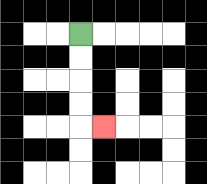{'start': '[3, 1]', 'end': '[4, 5]', 'path_directions': 'D,D,D,D,R', 'path_coordinates': '[[3, 1], [3, 2], [3, 3], [3, 4], [3, 5], [4, 5]]'}